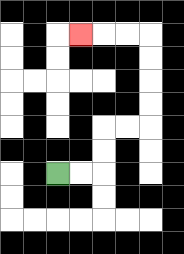{'start': '[2, 7]', 'end': '[3, 1]', 'path_directions': 'R,R,U,U,R,R,U,U,U,U,L,L,L', 'path_coordinates': '[[2, 7], [3, 7], [4, 7], [4, 6], [4, 5], [5, 5], [6, 5], [6, 4], [6, 3], [6, 2], [6, 1], [5, 1], [4, 1], [3, 1]]'}